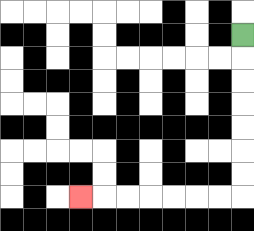{'start': '[10, 1]', 'end': '[3, 8]', 'path_directions': 'D,D,D,D,D,D,D,L,L,L,L,L,L,L', 'path_coordinates': '[[10, 1], [10, 2], [10, 3], [10, 4], [10, 5], [10, 6], [10, 7], [10, 8], [9, 8], [8, 8], [7, 8], [6, 8], [5, 8], [4, 8], [3, 8]]'}